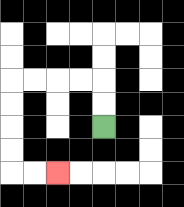{'start': '[4, 5]', 'end': '[2, 7]', 'path_directions': 'U,U,L,L,L,L,D,D,D,D,R,R', 'path_coordinates': '[[4, 5], [4, 4], [4, 3], [3, 3], [2, 3], [1, 3], [0, 3], [0, 4], [0, 5], [0, 6], [0, 7], [1, 7], [2, 7]]'}